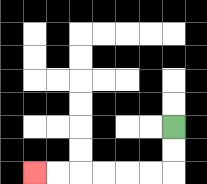{'start': '[7, 5]', 'end': '[1, 7]', 'path_directions': 'D,D,L,L,L,L,L,L', 'path_coordinates': '[[7, 5], [7, 6], [7, 7], [6, 7], [5, 7], [4, 7], [3, 7], [2, 7], [1, 7]]'}